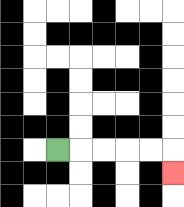{'start': '[2, 6]', 'end': '[7, 7]', 'path_directions': 'R,R,R,R,R,D', 'path_coordinates': '[[2, 6], [3, 6], [4, 6], [5, 6], [6, 6], [7, 6], [7, 7]]'}